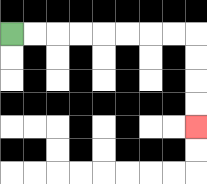{'start': '[0, 1]', 'end': '[8, 5]', 'path_directions': 'R,R,R,R,R,R,R,R,D,D,D,D', 'path_coordinates': '[[0, 1], [1, 1], [2, 1], [3, 1], [4, 1], [5, 1], [6, 1], [7, 1], [8, 1], [8, 2], [8, 3], [8, 4], [8, 5]]'}